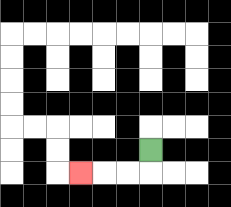{'start': '[6, 6]', 'end': '[3, 7]', 'path_directions': 'D,L,L,L', 'path_coordinates': '[[6, 6], [6, 7], [5, 7], [4, 7], [3, 7]]'}